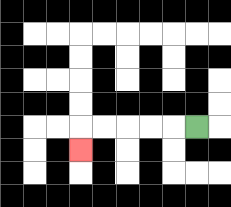{'start': '[8, 5]', 'end': '[3, 6]', 'path_directions': 'L,L,L,L,L,D', 'path_coordinates': '[[8, 5], [7, 5], [6, 5], [5, 5], [4, 5], [3, 5], [3, 6]]'}